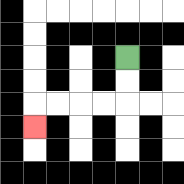{'start': '[5, 2]', 'end': '[1, 5]', 'path_directions': 'D,D,L,L,L,L,D', 'path_coordinates': '[[5, 2], [5, 3], [5, 4], [4, 4], [3, 4], [2, 4], [1, 4], [1, 5]]'}